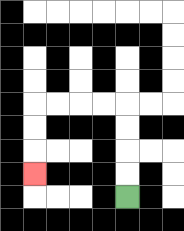{'start': '[5, 8]', 'end': '[1, 7]', 'path_directions': 'U,U,U,U,L,L,L,L,D,D,D', 'path_coordinates': '[[5, 8], [5, 7], [5, 6], [5, 5], [5, 4], [4, 4], [3, 4], [2, 4], [1, 4], [1, 5], [1, 6], [1, 7]]'}